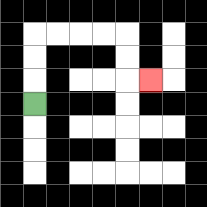{'start': '[1, 4]', 'end': '[6, 3]', 'path_directions': 'U,U,U,R,R,R,R,D,D,R', 'path_coordinates': '[[1, 4], [1, 3], [1, 2], [1, 1], [2, 1], [3, 1], [4, 1], [5, 1], [5, 2], [5, 3], [6, 3]]'}